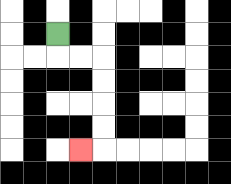{'start': '[2, 1]', 'end': '[3, 6]', 'path_directions': 'D,R,R,D,D,D,D,L', 'path_coordinates': '[[2, 1], [2, 2], [3, 2], [4, 2], [4, 3], [4, 4], [4, 5], [4, 6], [3, 6]]'}